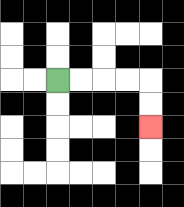{'start': '[2, 3]', 'end': '[6, 5]', 'path_directions': 'R,R,R,R,D,D', 'path_coordinates': '[[2, 3], [3, 3], [4, 3], [5, 3], [6, 3], [6, 4], [6, 5]]'}